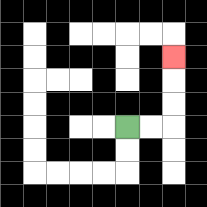{'start': '[5, 5]', 'end': '[7, 2]', 'path_directions': 'R,R,U,U,U', 'path_coordinates': '[[5, 5], [6, 5], [7, 5], [7, 4], [7, 3], [7, 2]]'}